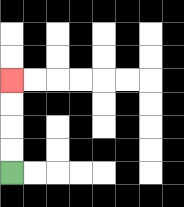{'start': '[0, 7]', 'end': '[0, 3]', 'path_directions': 'U,U,U,U', 'path_coordinates': '[[0, 7], [0, 6], [0, 5], [0, 4], [0, 3]]'}